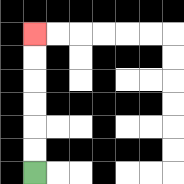{'start': '[1, 7]', 'end': '[1, 1]', 'path_directions': 'U,U,U,U,U,U', 'path_coordinates': '[[1, 7], [1, 6], [1, 5], [1, 4], [1, 3], [1, 2], [1, 1]]'}